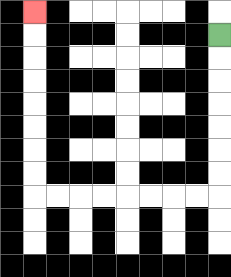{'start': '[9, 1]', 'end': '[1, 0]', 'path_directions': 'D,D,D,D,D,D,D,L,L,L,L,L,L,L,L,U,U,U,U,U,U,U,U', 'path_coordinates': '[[9, 1], [9, 2], [9, 3], [9, 4], [9, 5], [9, 6], [9, 7], [9, 8], [8, 8], [7, 8], [6, 8], [5, 8], [4, 8], [3, 8], [2, 8], [1, 8], [1, 7], [1, 6], [1, 5], [1, 4], [1, 3], [1, 2], [1, 1], [1, 0]]'}